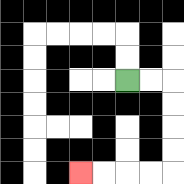{'start': '[5, 3]', 'end': '[3, 7]', 'path_directions': 'R,R,D,D,D,D,L,L,L,L', 'path_coordinates': '[[5, 3], [6, 3], [7, 3], [7, 4], [7, 5], [7, 6], [7, 7], [6, 7], [5, 7], [4, 7], [3, 7]]'}